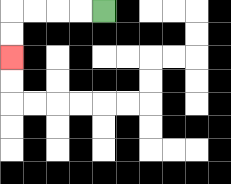{'start': '[4, 0]', 'end': '[0, 2]', 'path_directions': 'L,L,L,L,D,D', 'path_coordinates': '[[4, 0], [3, 0], [2, 0], [1, 0], [0, 0], [0, 1], [0, 2]]'}